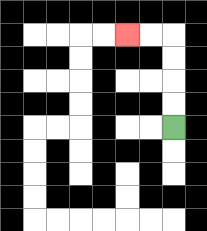{'start': '[7, 5]', 'end': '[5, 1]', 'path_directions': 'U,U,U,U,L,L', 'path_coordinates': '[[7, 5], [7, 4], [7, 3], [7, 2], [7, 1], [6, 1], [5, 1]]'}